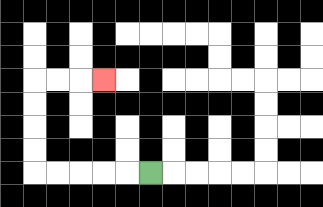{'start': '[6, 7]', 'end': '[4, 3]', 'path_directions': 'L,L,L,L,L,U,U,U,U,R,R,R', 'path_coordinates': '[[6, 7], [5, 7], [4, 7], [3, 7], [2, 7], [1, 7], [1, 6], [1, 5], [1, 4], [1, 3], [2, 3], [3, 3], [4, 3]]'}